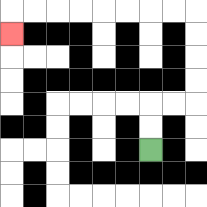{'start': '[6, 6]', 'end': '[0, 1]', 'path_directions': 'U,U,R,R,U,U,U,U,L,L,L,L,L,L,L,L,D', 'path_coordinates': '[[6, 6], [6, 5], [6, 4], [7, 4], [8, 4], [8, 3], [8, 2], [8, 1], [8, 0], [7, 0], [6, 0], [5, 0], [4, 0], [3, 0], [2, 0], [1, 0], [0, 0], [0, 1]]'}